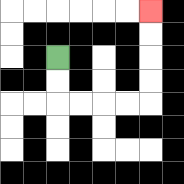{'start': '[2, 2]', 'end': '[6, 0]', 'path_directions': 'D,D,R,R,R,R,U,U,U,U', 'path_coordinates': '[[2, 2], [2, 3], [2, 4], [3, 4], [4, 4], [5, 4], [6, 4], [6, 3], [6, 2], [6, 1], [6, 0]]'}